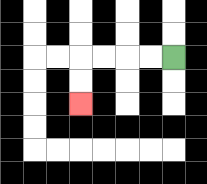{'start': '[7, 2]', 'end': '[3, 4]', 'path_directions': 'L,L,L,L,D,D', 'path_coordinates': '[[7, 2], [6, 2], [5, 2], [4, 2], [3, 2], [3, 3], [3, 4]]'}